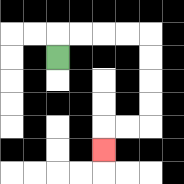{'start': '[2, 2]', 'end': '[4, 6]', 'path_directions': 'U,R,R,R,R,D,D,D,D,L,L,D', 'path_coordinates': '[[2, 2], [2, 1], [3, 1], [4, 1], [5, 1], [6, 1], [6, 2], [6, 3], [6, 4], [6, 5], [5, 5], [4, 5], [4, 6]]'}